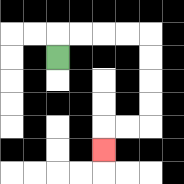{'start': '[2, 2]', 'end': '[4, 6]', 'path_directions': 'U,R,R,R,R,D,D,D,D,L,L,D', 'path_coordinates': '[[2, 2], [2, 1], [3, 1], [4, 1], [5, 1], [6, 1], [6, 2], [6, 3], [6, 4], [6, 5], [5, 5], [4, 5], [4, 6]]'}